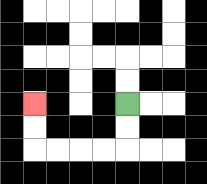{'start': '[5, 4]', 'end': '[1, 4]', 'path_directions': 'D,D,L,L,L,L,U,U', 'path_coordinates': '[[5, 4], [5, 5], [5, 6], [4, 6], [3, 6], [2, 6], [1, 6], [1, 5], [1, 4]]'}